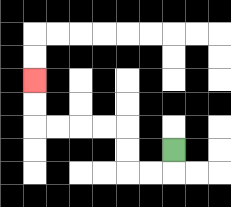{'start': '[7, 6]', 'end': '[1, 3]', 'path_directions': 'D,L,L,U,U,L,L,L,L,U,U', 'path_coordinates': '[[7, 6], [7, 7], [6, 7], [5, 7], [5, 6], [5, 5], [4, 5], [3, 5], [2, 5], [1, 5], [1, 4], [1, 3]]'}